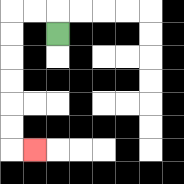{'start': '[2, 1]', 'end': '[1, 6]', 'path_directions': 'U,L,L,D,D,D,D,D,D,R', 'path_coordinates': '[[2, 1], [2, 0], [1, 0], [0, 0], [0, 1], [0, 2], [0, 3], [0, 4], [0, 5], [0, 6], [1, 6]]'}